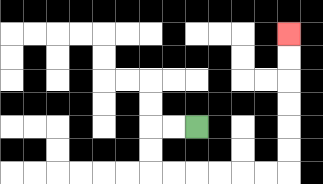{'start': '[8, 5]', 'end': '[12, 1]', 'path_directions': 'L,L,D,D,R,R,R,R,R,R,U,U,U,U,U,U', 'path_coordinates': '[[8, 5], [7, 5], [6, 5], [6, 6], [6, 7], [7, 7], [8, 7], [9, 7], [10, 7], [11, 7], [12, 7], [12, 6], [12, 5], [12, 4], [12, 3], [12, 2], [12, 1]]'}